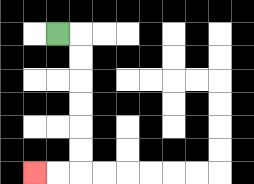{'start': '[2, 1]', 'end': '[1, 7]', 'path_directions': 'R,D,D,D,D,D,D,L,L', 'path_coordinates': '[[2, 1], [3, 1], [3, 2], [3, 3], [3, 4], [3, 5], [3, 6], [3, 7], [2, 7], [1, 7]]'}